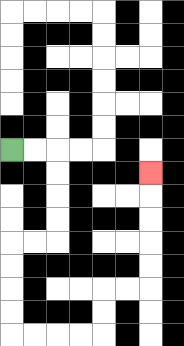{'start': '[0, 6]', 'end': '[6, 7]', 'path_directions': 'R,R,D,D,D,D,L,L,D,D,D,D,R,R,R,R,U,U,R,R,U,U,U,U,U', 'path_coordinates': '[[0, 6], [1, 6], [2, 6], [2, 7], [2, 8], [2, 9], [2, 10], [1, 10], [0, 10], [0, 11], [0, 12], [0, 13], [0, 14], [1, 14], [2, 14], [3, 14], [4, 14], [4, 13], [4, 12], [5, 12], [6, 12], [6, 11], [6, 10], [6, 9], [6, 8], [6, 7]]'}